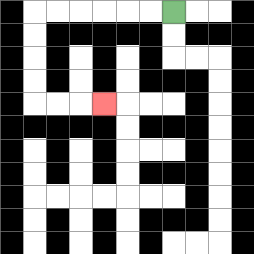{'start': '[7, 0]', 'end': '[4, 4]', 'path_directions': 'L,L,L,L,L,L,D,D,D,D,R,R,R', 'path_coordinates': '[[7, 0], [6, 0], [5, 0], [4, 0], [3, 0], [2, 0], [1, 0], [1, 1], [1, 2], [1, 3], [1, 4], [2, 4], [3, 4], [4, 4]]'}